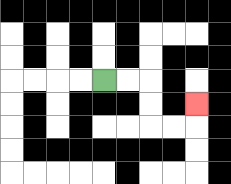{'start': '[4, 3]', 'end': '[8, 4]', 'path_directions': 'R,R,D,D,R,R,U', 'path_coordinates': '[[4, 3], [5, 3], [6, 3], [6, 4], [6, 5], [7, 5], [8, 5], [8, 4]]'}